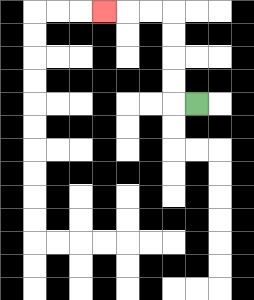{'start': '[8, 4]', 'end': '[4, 0]', 'path_directions': 'L,U,U,U,U,L,L,L', 'path_coordinates': '[[8, 4], [7, 4], [7, 3], [7, 2], [7, 1], [7, 0], [6, 0], [5, 0], [4, 0]]'}